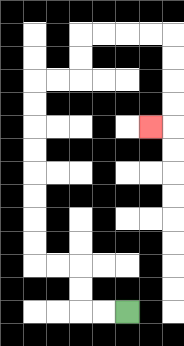{'start': '[5, 13]', 'end': '[6, 5]', 'path_directions': 'L,L,U,U,L,L,U,U,U,U,U,U,U,U,R,R,U,U,R,R,R,R,D,D,D,D,L', 'path_coordinates': '[[5, 13], [4, 13], [3, 13], [3, 12], [3, 11], [2, 11], [1, 11], [1, 10], [1, 9], [1, 8], [1, 7], [1, 6], [1, 5], [1, 4], [1, 3], [2, 3], [3, 3], [3, 2], [3, 1], [4, 1], [5, 1], [6, 1], [7, 1], [7, 2], [7, 3], [7, 4], [7, 5], [6, 5]]'}